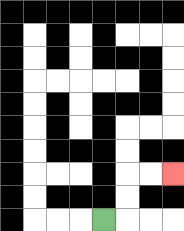{'start': '[4, 9]', 'end': '[7, 7]', 'path_directions': 'R,U,U,R,R', 'path_coordinates': '[[4, 9], [5, 9], [5, 8], [5, 7], [6, 7], [7, 7]]'}